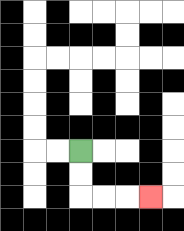{'start': '[3, 6]', 'end': '[6, 8]', 'path_directions': 'D,D,R,R,R', 'path_coordinates': '[[3, 6], [3, 7], [3, 8], [4, 8], [5, 8], [6, 8]]'}